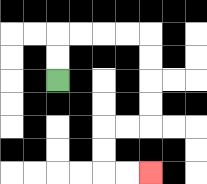{'start': '[2, 3]', 'end': '[6, 7]', 'path_directions': 'U,U,R,R,R,R,D,D,D,D,L,L,D,D,R,R', 'path_coordinates': '[[2, 3], [2, 2], [2, 1], [3, 1], [4, 1], [5, 1], [6, 1], [6, 2], [6, 3], [6, 4], [6, 5], [5, 5], [4, 5], [4, 6], [4, 7], [5, 7], [6, 7]]'}